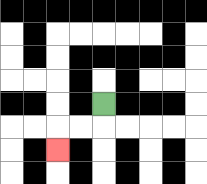{'start': '[4, 4]', 'end': '[2, 6]', 'path_directions': 'D,L,L,D', 'path_coordinates': '[[4, 4], [4, 5], [3, 5], [2, 5], [2, 6]]'}